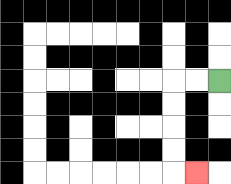{'start': '[9, 3]', 'end': '[8, 7]', 'path_directions': 'L,L,D,D,D,D,R', 'path_coordinates': '[[9, 3], [8, 3], [7, 3], [7, 4], [7, 5], [7, 6], [7, 7], [8, 7]]'}